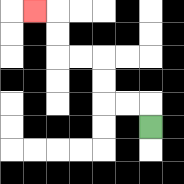{'start': '[6, 5]', 'end': '[1, 0]', 'path_directions': 'U,L,L,U,U,L,L,U,U,L', 'path_coordinates': '[[6, 5], [6, 4], [5, 4], [4, 4], [4, 3], [4, 2], [3, 2], [2, 2], [2, 1], [2, 0], [1, 0]]'}